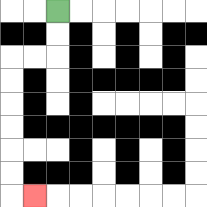{'start': '[2, 0]', 'end': '[1, 8]', 'path_directions': 'D,D,L,L,D,D,D,D,D,D,R', 'path_coordinates': '[[2, 0], [2, 1], [2, 2], [1, 2], [0, 2], [0, 3], [0, 4], [0, 5], [0, 6], [0, 7], [0, 8], [1, 8]]'}